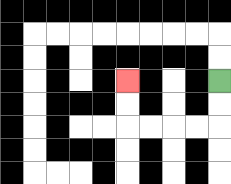{'start': '[9, 3]', 'end': '[5, 3]', 'path_directions': 'D,D,L,L,L,L,U,U', 'path_coordinates': '[[9, 3], [9, 4], [9, 5], [8, 5], [7, 5], [6, 5], [5, 5], [5, 4], [5, 3]]'}